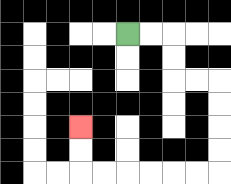{'start': '[5, 1]', 'end': '[3, 5]', 'path_directions': 'R,R,D,D,R,R,D,D,D,D,L,L,L,L,L,L,U,U', 'path_coordinates': '[[5, 1], [6, 1], [7, 1], [7, 2], [7, 3], [8, 3], [9, 3], [9, 4], [9, 5], [9, 6], [9, 7], [8, 7], [7, 7], [6, 7], [5, 7], [4, 7], [3, 7], [3, 6], [3, 5]]'}